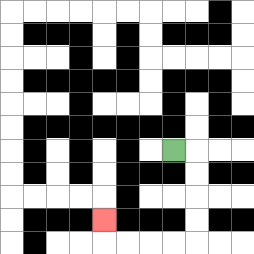{'start': '[7, 6]', 'end': '[4, 9]', 'path_directions': 'R,D,D,D,D,L,L,L,L,U', 'path_coordinates': '[[7, 6], [8, 6], [8, 7], [8, 8], [8, 9], [8, 10], [7, 10], [6, 10], [5, 10], [4, 10], [4, 9]]'}